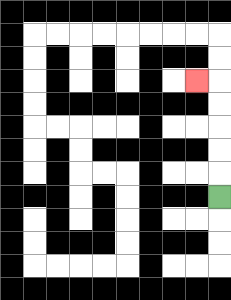{'start': '[9, 8]', 'end': '[8, 3]', 'path_directions': 'U,U,U,U,U,L', 'path_coordinates': '[[9, 8], [9, 7], [9, 6], [9, 5], [9, 4], [9, 3], [8, 3]]'}